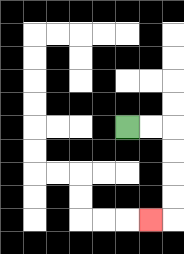{'start': '[5, 5]', 'end': '[6, 9]', 'path_directions': 'R,R,D,D,D,D,L', 'path_coordinates': '[[5, 5], [6, 5], [7, 5], [7, 6], [7, 7], [7, 8], [7, 9], [6, 9]]'}